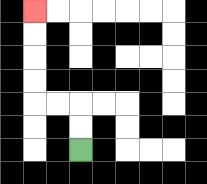{'start': '[3, 6]', 'end': '[1, 0]', 'path_directions': 'U,U,L,L,U,U,U,U', 'path_coordinates': '[[3, 6], [3, 5], [3, 4], [2, 4], [1, 4], [1, 3], [1, 2], [1, 1], [1, 0]]'}